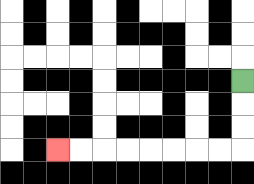{'start': '[10, 3]', 'end': '[2, 6]', 'path_directions': 'D,D,D,L,L,L,L,L,L,L,L', 'path_coordinates': '[[10, 3], [10, 4], [10, 5], [10, 6], [9, 6], [8, 6], [7, 6], [6, 6], [5, 6], [4, 6], [3, 6], [2, 6]]'}